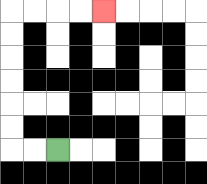{'start': '[2, 6]', 'end': '[4, 0]', 'path_directions': 'L,L,U,U,U,U,U,U,R,R,R,R', 'path_coordinates': '[[2, 6], [1, 6], [0, 6], [0, 5], [0, 4], [0, 3], [0, 2], [0, 1], [0, 0], [1, 0], [2, 0], [3, 0], [4, 0]]'}